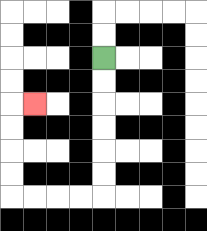{'start': '[4, 2]', 'end': '[1, 4]', 'path_directions': 'D,D,D,D,D,D,L,L,L,L,U,U,U,U,R', 'path_coordinates': '[[4, 2], [4, 3], [4, 4], [4, 5], [4, 6], [4, 7], [4, 8], [3, 8], [2, 8], [1, 8], [0, 8], [0, 7], [0, 6], [0, 5], [0, 4], [1, 4]]'}